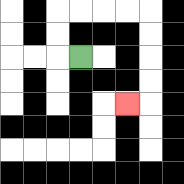{'start': '[3, 2]', 'end': '[5, 4]', 'path_directions': 'L,U,U,R,R,R,R,D,D,D,D,L', 'path_coordinates': '[[3, 2], [2, 2], [2, 1], [2, 0], [3, 0], [4, 0], [5, 0], [6, 0], [6, 1], [6, 2], [6, 3], [6, 4], [5, 4]]'}